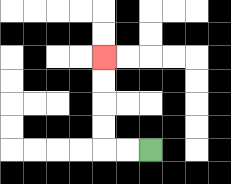{'start': '[6, 6]', 'end': '[4, 2]', 'path_directions': 'L,L,U,U,U,U', 'path_coordinates': '[[6, 6], [5, 6], [4, 6], [4, 5], [4, 4], [4, 3], [4, 2]]'}